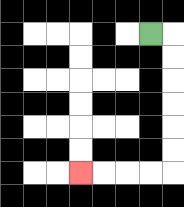{'start': '[6, 1]', 'end': '[3, 7]', 'path_directions': 'R,D,D,D,D,D,D,L,L,L,L', 'path_coordinates': '[[6, 1], [7, 1], [7, 2], [7, 3], [7, 4], [7, 5], [7, 6], [7, 7], [6, 7], [5, 7], [4, 7], [3, 7]]'}